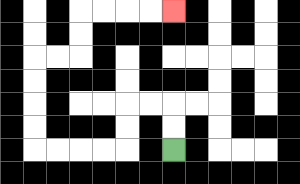{'start': '[7, 6]', 'end': '[7, 0]', 'path_directions': 'U,U,L,L,D,D,L,L,L,L,U,U,U,U,R,R,U,U,R,R,R,R', 'path_coordinates': '[[7, 6], [7, 5], [7, 4], [6, 4], [5, 4], [5, 5], [5, 6], [4, 6], [3, 6], [2, 6], [1, 6], [1, 5], [1, 4], [1, 3], [1, 2], [2, 2], [3, 2], [3, 1], [3, 0], [4, 0], [5, 0], [6, 0], [7, 0]]'}